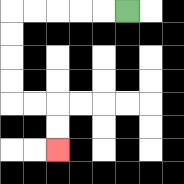{'start': '[5, 0]', 'end': '[2, 6]', 'path_directions': 'L,L,L,L,L,D,D,D,D,R,R,D,D', 'path_coordinates': '[[5, 0], [4, 0], [3, 0], [2, 0], [1, 0], [0, 0], [0, 1], [0, 2], [0, 3], [0, 4], [1, 4], [2, 4], [2, 5], [2, 6]]'}